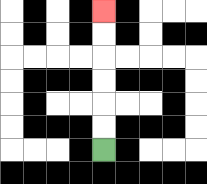{'start': '[4, 6]', 'end': '[4, 0]', 'path_directions': 'U,U,U,U,U,U', 'path_coordinates': '[[4, 6], [4, 5], [4, 4], [4, 3], [4, 2], [4, 1], [4, 0]]'}